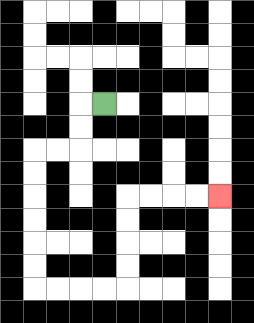{'start': '[4, 4]', 'end': '[9, 8]', 'path_directions': 'L,D,D,L,L,D,D,D,D,D,D,R,R,R,R,U,U,U,U,R,R,R,R', 'path_coordinates': '[[4, 4], [3, 4], [3, 5], [3, 6], [2, 6], [1, 6], [1, 7], [1, 8], [1, 9], [1, 10], [1, 11], [1, 12], [2, 12], [3, 12], [4, 12], [5, 12], [5, 11], [5, 10], [5, 9], [5, 8], [6, 8], [7, 8], [8, 8], [9, 8]]'}